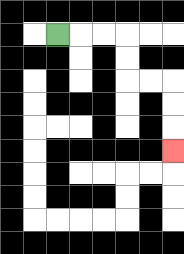{'start': '[2, 1]', 'end': '[7, 6]', 'path_directions': 'R,R,R,D,D,R,R,D,D,D', 'path_coordinates': '[[2, 1], [3, 1], [4, 1], [5, 1], [5, 2], [5, 3], [6, 3], [7, 3], [7, 4], [7, 5], [7, 6]]'}